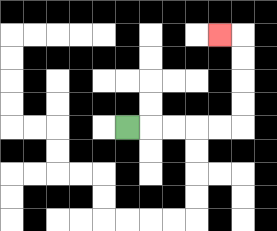{'start': '[5, 5]', 'end': '[9, 1]', 'path_directions': 'R,R,R,R,R,U,U,U,U,L', 'path_coordinates': '[[5, 5], [6, 5], [7, 5], [8, 5], [9, 5], [10, 5], [10, 4], [10, 3], [10, 2], [10, 1], [9, 1]]'}